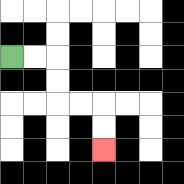{'start': '[0, 2]', 'end': '[4, 6]', 'path_directions': 'R,R,D,D,R,R,D,D', 'path_coordinates': '[[0, 2], [1, 2], [2, 2], [2, 3], [2, 4], [3, 4], [4, 4], [4, 5], [4, 6]]'}